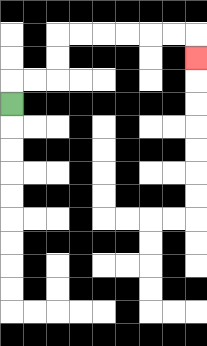{'start': '[0, 4]', 'end': '[8, 2]', 'path_directions': 'U,R,R,U,U,R,R,R,R,R,R,D', 'path_coordinates': '[[0, 4], [0, 3], [1, 3], [2, 3], [2, 2], [2, 1], [3, 1], [4, 1], [5, 1], [6, 1], [7, 1], [8, 1], [8, 2]]'}